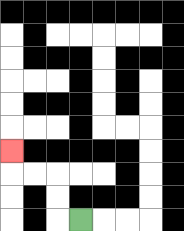{'start': '[3, 9]', 'end': '[0, 6]', 'path_directions': 'L,U,U,L,L,U', 'path_coordinates': '[[3, 9], [2, 9], [2, 8], [2, 7], [1, 7], [0, 7], [0, 6]]'}